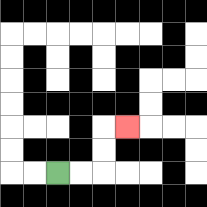{'start': '[2, 7]', 'end': '[5, 5]', 'path_directions': 'R,R,U,U,R', 'path_coordinates': '[[2, 7], [3, 7], [4, 7], [4, 6], [4, 5], [5, 5]]'}